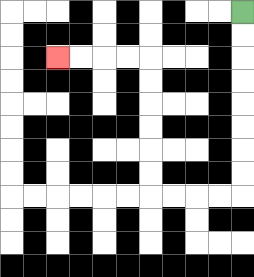{'start': '[10, 0]', 'end': '[2, 2]', 'path_directions': 'D,D,D,D,D,D,D,D,L,L,L,L,U,U,U,U,U,U,L,L,L,L', 'path_coordinates': '[[10, 0], [10, 1], [10, 2], [10, 3], [10, 4], [10, 5], [10, 6], [10, 7], [10, 8], [9, 8], [8, 8], [7, 8], [6, 8], [6, 7], [6, 6], [6, 5], [6, 4], [6, 3], [6, 2], [5, 2], [4, 2], [3, 2], [2, 2]]'}